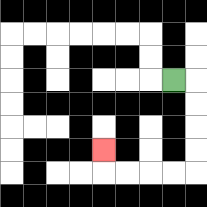{'start': '[7, 3]', 'end': '[4, 6]', 'path_directions': 'R,D,D,D,D,L,L,L,L,U', 'path_coordinates': '[[7, 3], [8, 3], [8, 4], [8, 5], [8, 6], [8, 7], [7, 7], [6, 7], [5, 7], [4, 7], [4, 6]]'}